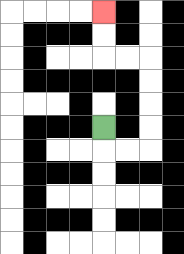{'start': '[4, 5]', 'end': '[4, 0]', 'path_directions': 'D,R,R,U,U,U,U,L,L,U,U', 'path_coordinates': '[[4, 5], [4, 6], [5, 6], [6, 6], [6, 5], [6, 4], [6, 3], [6, 2], [5, 2], [4, 2], [4, 1], [4, 0]]'}